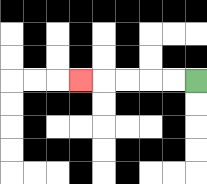{'start': '[8, 3]', 'end': '[3, 3]', 'path_directions': 'L,L,L,L,L', 'path_coordinates': '[[8, 3], [7, 3], [6, 3], [5, 3], [4, 3], [3, 3]]'}